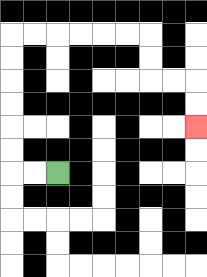{'start': '[2, 7]', 'end': '[8, 5]', 'path_directions': 'L,L,U,U,U,U,U,U,R,R,R,R,R,R,D,D,R,R,D,D', 'path_coordinates': '[[2, 7], [1, 7], [0, 7], [0, 6], [0, 5], [0, 4], [0, 3], [0, 2], [0, 1], [1, 1], [2, 1], [3, 1], [4, 1], [5, 1], [6, 1], [6, 2], [6, 3], [7, 3], [8, 3], [8, 4], [8, 5]]'}